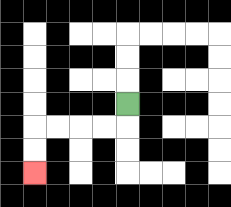{'start': '[5, 4]', 'end': '[1, 7]', 'path_directions': 'D,L,L,L,L,D,D', 'path_coordinates': '[[5, 4], [5, 5], [4, 5], [3, 5], [2, 5], [1, 5], [1, 6], [1, 7]]'}